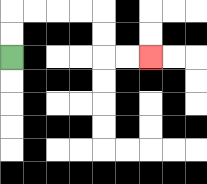{'start': '[0, 2]', 'end': '[6, 2]', 'path_directions': 'U,U,R,R,R,R,D,D,R,R', 'path_coordinates': '[[0, 2], [0, 1], [0, 0], [1, 0], [2, 0], [3, 0], [4, 0], [4, 1], [4, 2], [5, 2], [6, 2]]'}